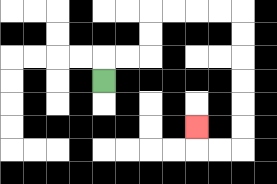{'start': '[4, 3]', 'end': '[8, 5]', 'path_directions': 'U,R,R,U,U,R,R,R,R,D,D,D,D,D,D,L,L,U', 'path_coordinates': '[[4, 3], [4, 2], [5, 2], [6, 2], [6, 1], [6, 0], [7, 0], [8, 0], [9, 0], [10, 0], [10, 1], [10, 2], [10, 3], [10, 4], [10, 5], [10, 6], [9, 6], [8, 6], [8, 5]]'}